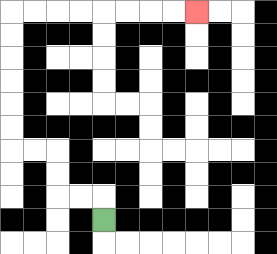{'start': '[4, 9]', 'end': '[8, 0]', 'path_directions': 'U,L,L,U,U,L,L,U,U,U,U,U,U,R,R,R,R,R,R,R,R', 'path_coordinates': '[[4, 9], [4, 8], [3, 8], [2, 8], [2, 7], [2, 6], [1, 6], [0, 6], [0, 5], [0, 4], [0, 3], [0, 2], [0, 1], [0, 0], [1, 0], [2, 0], [3, 0], [4, 0], [5, 0], [6, 0], [7, 0], [8, 0]]'}